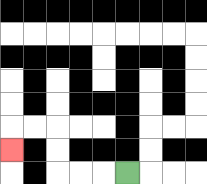{'start': '[5, 7]', 'end': '[0, 6]', 'path_directions': 'L,L,L,U,U,L,L,D', 'path_coordinates': '[[5, 7], [4, 7], [3, 7], [2, 7], [2, 6], [2, 5], [1, 5], [0, 5], [0, 6]]'}